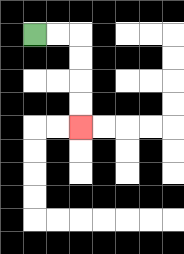{'start': '[1, 1]', 'end': '[3, 5]', 'path_directions': 'R,R,D,D,D,D', 'path_coordinates': '[[1, 1], [2, 1], [3, 1], [3, 2], [3, 3], [3, 4], [3, 5]]'}